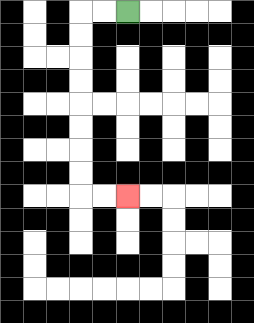{'start': '[5, 0]', 'end': '[5, 8]', 'path_directions': 'L,L,D,D,D,D,D,D,D,D,R,R', 'path_coordinates': '[[5, 0], [4, 0], [3, 0], [3, 1], [3, 2], [3, 3], [3, 4], [3, 5], [3, 6], [3, 7], [3, 8], [4, 8], [5, 8]]'}